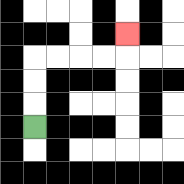{'start': '[1, 5]', 'end': '[5, 1]', 'path_directions': 'U,U,U,R,R,R,R,U', 'path_coordinates': '[[1, 5], [1, 4], [1, 3], [1, 2], [2, 2], [3, 2], [4, 2], [5, 2], [5, 1]]'}